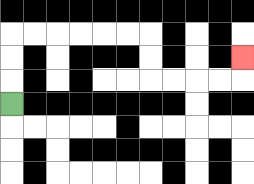{'start': '[0, 4]', 'end': '[10, 2]', 'path_directions': 'U,U,U,R,R,R,R,R,R,D,D,R,R,R,R,U', 'path_coordinates': '[[0, 4], [0, 3], [0, 2], [0, 1], [1, 1], [2, 1], [3, 1], [4, 1], [5, 1], [6, 1], [6, 2], [6, 3], [7, 3], [8, 3], [9, 3], [10, 3], [10, 2]]'}